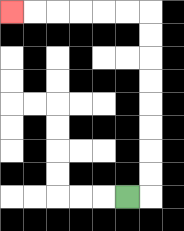{'start': '[5, 8]', 'end': '[0, 0]', 'path_directions': 'R,U,U,U,U,U,U,U,U,L,L,L,L,L,L', 'path_coordinates': '[[5, 8], [6, 8], [6, 7], [6, 6], [6, 5], [6, 4], [6, 3], [6, 2], [6, 1], [6, 0], [5, 0], [4, 0], [3, 0], [2, 0], [1, 0], [0, 0]]'}